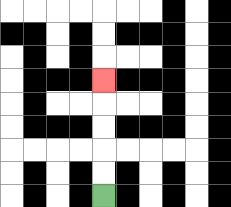{'start': '[4, 8]', 'end': '[4, 3]', 'path_directions': 'U,U,U,U,U', 'path_coordinates': '[[4, 8], [4, 7], [4, 6], [4, 5], [4, 4], [4, 3]]'}